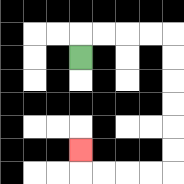{'start': '[3, 2]', 'end': '[3, 6]', 'path_directions': 'U,R,R,R,R,D,D,D,D,D,D,L,L,L,L,U', 'path_coordinates': '[[3, 2], [3, 1], [4, 1], [5, 1], [6, 1], [7, 1], [7, 2], [7, 3], [7, 4], [7, 5], [7, 6], [7, 7], [6, 7], [5, 7], [4, 7], [3, 7], [3, 6]]'}